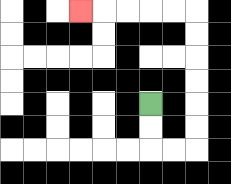{'start': '[6, 4]', 'end': '[3, 0]', 'path_directions': 'D,D,R,R,U,U,U,U,U,U,L,L,L,L,L', 'path_coordinates': '[[6, 4], [6, 5], [6, 6], [7, 6], [8, 6], [8, 5], [8, 4], [8, 3], [8, 2], [8, 1], [8, 0], [7, 0], [6, 0], [5, 0], [4, 0], [3, 0]]'}